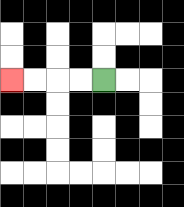{'start': '[4, 3]', 'end': '[0, 3]', 'path_directions': 'L,L,L,L', 'path_coordinates': '[[4, 3], [3, 3], [2, 3], [1, 3], [0, 3]]'}